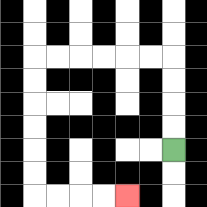{'start': '[7, 6]', 'end': '[5, 8]', 'path_directions': 'U,U,U,U,L,L,L,L,L,L,D,D,D,D,D,D,R,R,R,R', 'path_coordinates': '[[7, 6], [7, 5], [7, 4], [7, 3], [7, 2], [6, 2], [5, 2], [4, 2], [3, 2], [2, 2], [1, 2], [1, 3], [1, 4], [1, 5], [1, 6], [1, 7], [1, 8], [2, 8], [3, 8], [4, 8], [5, 8]]'}